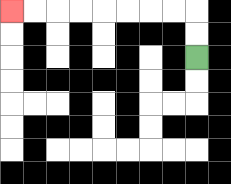{'start': '[8, 2]', 'end': '[0, 0]', 'path_directions': 'U,U,L,L,L,L,L,L,L,L', 'path_coordinates': '[[8, 2], [8, 1], [8, 0], [7, 0], [6, 0], [5, 0], [4, 0], [3, 0], [2, 0], [1, 0], [0, 0]]'}